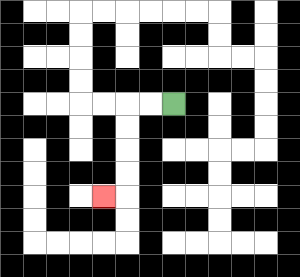{'start': '[7, 4]', 'end': '[4, 8]', 'path_directions': 'L,L,D,D,D,D,L', 'path_coordinates': '[[7, 4], [6, 4], [5, 4], [5, 5], [5, 6], [5, 7], [5, 8], [4, 8]]'}